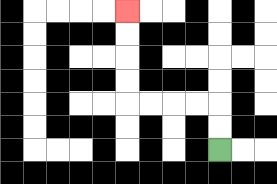{'start': '[9, 6]', 'end': '[5, 0]', 'path_directions': 'U,U,L,L,L,L,U,U,U,U', 'path_coordinates': '[[9, 6], [9, 5], [9, 4], [8, 4], [7, 4], [6, 4], [5, 4], [5, 3], [5, 2], [5, 1], [5, 0]]'}